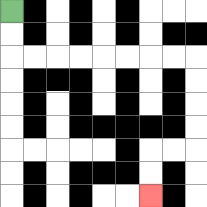{'start': '[0, 0]', 'end': '[6, 8]', 'path_directions': 'D,D,R,R,R,R,R,R,R,R,D,D,D,D,L,L,D,D', 'path_coordinates': '[[0, 0], [0, 1], [0, 2], [1, 2], [2, 2], [3, 2], [4, 2], [5, 2], [6, 2], [7, 2], [8, 2], [8, 3], [8, 4], [8, 5], [8, 6], [7, 6], [6, 6], [6, 7], [6, 8]]'}